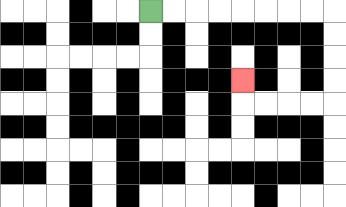{'start': '[6, 0]', 'end': '[10, 3]', 'path_directions': 'R,R,R,R,R,R,R,R,D,D,D,D,L,L,L,L,U', 'path_coordinates': '[[6, 0], [7, 0], [8, 0], [9, 0], [10, 0], [11, 0], [12, 0], [13, 0], [14, 0], [14, 1], [14, 2], [14, 3], [14, 4], [13, 4], [12, 4], [11, 4], [10, 4], [10, 3]]'}